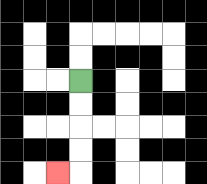{'start': '[3, 3]', 'end': '[2, 7]', 'path_directions': 'D,D,D,D,L', 'path_coordinates': '[[3, 3], [3, 4], [3, 5], [3, 6], [3, 7], [2, 7]]'}